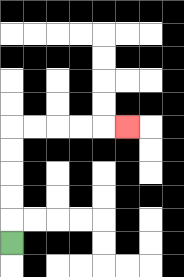{'start': '[0, 10]', 'end': '[5, 5]', 'path_directions': 'U,U,U,U,U,R,R,R,R,R', 'path_coordinates': '[[0, 10], [0, 9], [0, 8], [0, 7], [0, 6], [0, 5], [1, 5], [2, 5], [3, 5], [4, 5], [5, 5]]'}